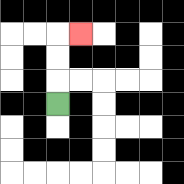{'start': '[2, 4]', 'end': '[3, 1]', 'path_directions': 'U,U,U,R', 'path_coordinates': '[[2, 4], [2, 3], [2, 2], [2, 1], [3, 1]]'}